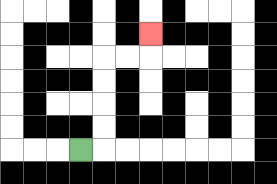{'start': '[3, 6]', 'end': '[6, 1]', 'path_directions': 'R,U,U,U,U,R,R,U', 'path_coordinates': '[[3, 6], [4, 6], [4, 5], [4, 4], [4, 3], [4, 2], [5, 2], [6, 2], [6, 1]]'}